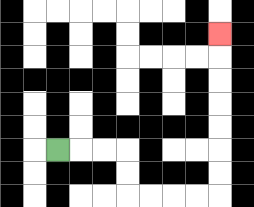{'start': '[2, 6]', 'end': '[9, 1]', 'path_directions': 'R,R,R,D,D,R,R,R,R,U,U,U,U,U,U,U', 'path_coordinates': '[[2, 6], [3, 6], [4, 6], [5, 6], [5, 7], [5, 8], [6, 8], [7, 8], [8, 8], [9, 8], [9, 7], [9, 6], [9, 5], [9, 4], [9, 3], [9, 2], [9, 1]]'}